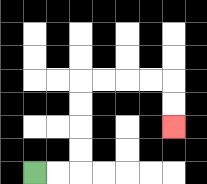{'start': '[1, 7]', 'end': '[7, 5]', 'path_directions': 'R,R,U,U,U,U,R,R,R,R,D,D', 'path_coordinates': '[[1, 7], [2, 7], [3, 7], [3, 6], [3, 5], [3, 4], [3, 3], [4, 3], [5, 3], [6, 3], [7, 3], [7, 4], [7, 5]]'}